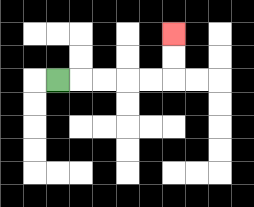{'start': '[2, 3]', 'end': '[7, 1]', 'path_directions': 'R,R,R,R,R,U,U', 'path_coordinates': '[[2, 3], [3, 3], [4, 3], [5, 3], [6, 3], [7, 3], [7, 2], [7, 1]]'}